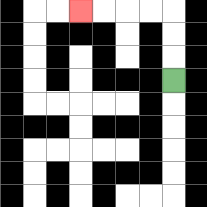{'start': '[7, 3]', 'end': '[3, 0]', 'path_directions': 'U,U,U,L,L,L,L', 'path_coordinates': '[[7, 3], [7, 2], [7, 1], [7, 0], [6, 0], [5, 0], [4, 0], [3, 0]]'}